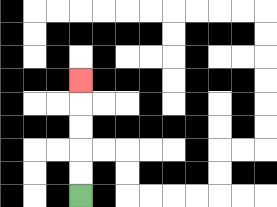{'start': '[3, 8]', 'end': '[3, 3]', 'path_directions': 'U,U,U,U,U', 'path_coordinates': '[[3, 8], [3, 7], [3, 6], [3, 5], [3, 4], [3, 3]]'}